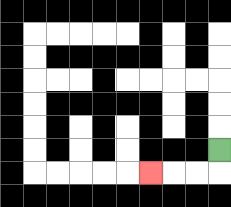{'start': '[9, 6]', 'end': '[6, 7]', 'path_directions': 'D,L,L,L', 'path_coordinates': '[[9, 6], [9, 7], [8, 7], [7, 7], [6, 7]]'}